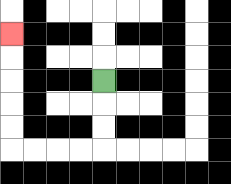{'start': '[4, 3]', 'end': '[0, 1]', 'path_directions': 'D,D,D,L,L,L,L,U,U,U,U,U', 'path_coordinates': '[[4, 3], [4, 4], [4, 5], [4, 6], [3, 6], [2, 6], [1, 6], [0, 6], [0, 5], [0, 4], [0, 3], [0, 2], [0, 1]]'}